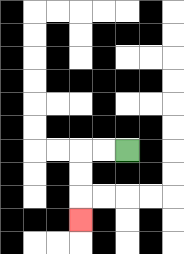{'start': '[5, 6]', 'end': '[3, 9]', 'path_directions': 'L,L,D,D,D', 'path_coordinates': '[[5, 6], [4, 6], [3, 6], [3, 7], [3, 8], [3, 9]]'}